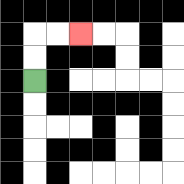{'start': '[1, 3]', 'end': '[3, 1]', 'path_directions': 'U,U,R,R', 'path_coordinates': '[[1, 3], [1, 2], [1, 1], [2, 1], [3, 1]]'}